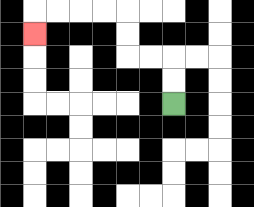{'start': '[7, 4]', 'end': '[1, 1]', 'path_directions': 'U,U,L,L,U,U,L,L,L,L,D', 'path_coordinates': '[[7, 4], [7, 3], [7, 2], [6, 2], [5, 2], [5, 1], [5, 0], [4, 0], [3, 0], [2, 0], [1, 0], [1, 1]]'}